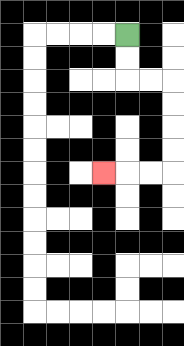{'start': '[5, 1]', 'end': '[4, 7]', 'path_directions': 'D,D,R,R,D,D,D,D,L,L,L', 'path_coordinates': '[[5, 1], [5, 2], [5, 3], [6, 3], [7, 3], [7, 4], [7, 5], [7, 6], [7, 7], [6, 7], [5, 7], [4, 7]]'}